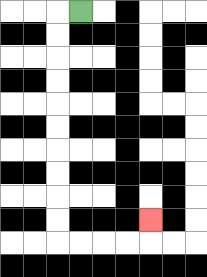{'start': '[3, 0]', 'end': '[6, 9]', 'path_directions': 'L,D,D,D,D,D,D,D,D,D,D,R,R,R,R,U', 'path_coordinates': '[[3, 0], [2, 0], [2, 1], [2, 2], [2, 3], [2, 4], [2, 5], [2, 6], [2, 7], [2, 8], [2, 9], [2, 10], [3, 10], [4, 10], [5, 10], [6, 10], [6, 9]]'}